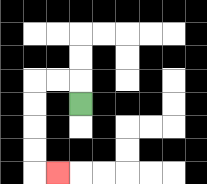{'start': '[3, 4]', 'end': '[2, 7]', 'path_directions': 'U,L,L,D,D,D,D,R', 'path_coordinates': '[[3, 4], [3, 3], [2, 3], [1, 3], [1, 4], [1, 5], [1, 6], [1, 7], [2, 7]]'}